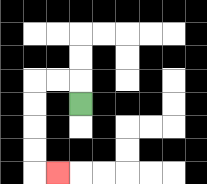{'start': '[3, 4]', 'end': '[2, 7]', 'path_directions': 'U,L,L,D,D,D,D,R', 'path_coordinates': '[[3, 4], [3, 3], [2, 3], [1, 3], [1, 4], [1, 5], [1, 6], [1, 7], [2, 7]]'}